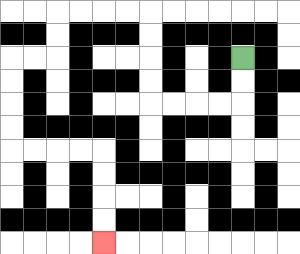{'start': '[10, 2]', 'end': '[4, 10]', 'path_directions': 'D,D,L,L,L,L,U,U,U,U,L,L,L,L,D,D,L,L,D,D,D,D,R,R,R,R,D,D,D,D', 'path_coordinates': '[[10, 2], [10, 3], [10, 4], [9, 4], [8, 4], [7, 4], [6, 4], [6, 3], [6, 2], [6, 1], [6, 0], [5, 0], [4, 0], [3, 0], [2, 0], [2, 1], [2, 2], [1, 2], [0, 2], [0, 3], [0, 4], [0, 5], [0, 6], [1, 6], [2, 6], [3, 6], [4, 6], [4, 7], [4, 8], [4, 9], [4, 10]]'}